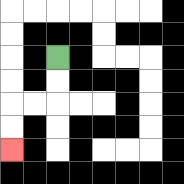{'start': '[2, 2]', 'end': '[0, 6]', 'path_directions': 'D,D,L,L,D,D', 'path_coordinates': '[[2, 2], [2, 3], [2, 4], [1, 4], [0, 4], [0, 5], [0, 6]]'}